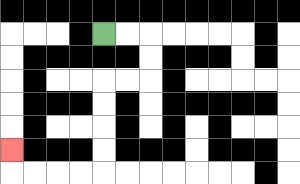{'start': '[4, 1]', 'end': '[0, 6]', 'path_directions': 'R,R,D,D,L,L,D,D,D,D,L,L,L,L,U', 'path_coordinates': '[[4, 1], [5, 1], [6, 1], [6, 2], [6, 3], [5, 3], [4, 3], [4, 4], [4, 5], [4, 6], [4, 7], [3, 7], [2, 7], [1, 7], [0, 7], [0, 6]]'}